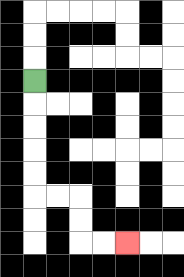{'start': '[1, 3]', 'end': '[5, 10]', 'path_directions': 'D,D,D,D,D,R,R,D,D,R,R', 'path_coordinates': '[[1, 3], [1, 4], [1, 5], [1, 6], [1, 7], [1, 8], [2, 8], [3, 8], [3, 9], [3, 10], [4, 10], [5, 10]]'}